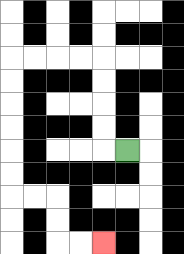{'start': '[5, 6]', 'end': '[4, 10]', 'path_directions': 'L,U,U,U,U,L,L,L,L,D,D,D,D,D,D,R,R,D,D,R,R', 'path_coordinates': '[[5, 6], [4, 6], [4, 5], [4, 4], [4, 3], [4, 2], [3, 2], [2, 2], [1, 2], [0, 2], [0, 3], [0, 4], [0, 5], [0, 6], [0, 7], [0, 8], [1, 8], [2, 8], [2, 9], [2, 10], [3, 10], [4, 10]]'}